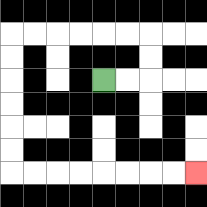{'start': '[4, 3]', 'end': '[8, 7]', 'path_directions': 'R,R,U,U,L,L,L,L,L,L,D,D,D,D,D,D,R,R,R,R,R,R,R,R', 'path_coordinates': '[[4, 3], [5, 3], [6, 3], [6, 2], [6, 1], [5, 1], [4, 1], [3, 1], [2, 1], [1, 1], [0, 1], [0, 2], [0, 3], [0, 4], [0, 5], [0, 6], [0, 7], [1, 7], [2, 7], [3, 7], [4, 7], [5, 7], [6, 7], [7, 7], [8, 7]]'}